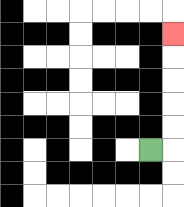{'start': '[6, 6]', 'end': '[7, 1]', 'path_directions': 'R,U,U,U,U,U', 'path_coordinates': '[[6, 6], [7, 6], [7, 5], [7, 4], [7, 3], [7, 2], [7, 1]]'}